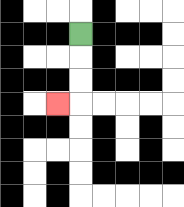{'start': '[3, 1]', 'end': '[2, 4]', 'path_directions': 'D,D,D,L', 'path_coordinates': '[[3, 1], [3, 2], [3, 3], [3, 4], [2, 4]]'}